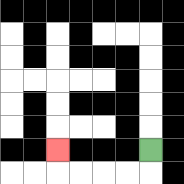{'start': '[6, 6]', 'end': '[2, 6]', 'path_directions': 'D,L,L,L,L,U', 'path_coordinates': '[[6, 6], [6, 7], [5, 7], [4, 7], [3, 7], [2, 7], [2, 6]]'}